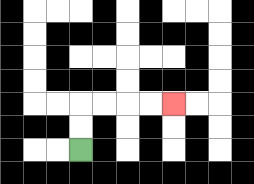{'start': '[3, 6]', 'end': '[7, 4]', 'path_directions': 'U,U,R,R,R,R', 'path_coordinates': '[[3, 6], [3, 5], [3, 4], [4, 4], [5, 4], [6, 4], [7, 4]]'}